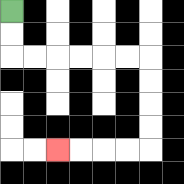{'start': '[0, 0]', 'end': '[2, 6]', 'path_directions': 'D,D,R,R,R,R,R,R,D,D,D,D,L,L,L,L', 'path_coordinates': '[[0, 0], [0, 1], [0, 2], [1, 2], [2, 2], [3, 2], [4, 2], [5, 2], [6, 2], [6, 3], [6, 4], [6, 5], [6, 6], [5, 6], [4, 6], [3, 6], [2, 6]]'}